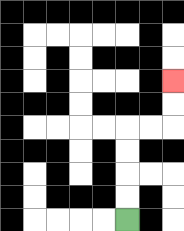{'start': '[5, 9]', 'end': '[7, 3]', 'path_directions': 'U,U,U,U,R,R,U,U', 'path_coordinates': '[[5, 9], [5, 8], [5, 7], [5, 6], [5, 5], [6, 5], [7, 5], [7, 4], [7, 3]]'}